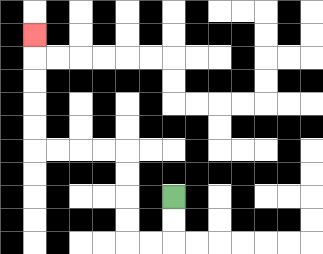{'start': '[7, 8]', 'end': '[1, 1]', 'path_directions': 'D,D,L,L,U,U,U,U,L,L,L,L,U,U,U,U,U', 'path_coordinates': '[[7, 8], [7, 9], [7, 10], [6, 10], [5, 10], [5, 9], [5, 8], [5, 7], [5, 6], [4, 6], [3, 6], [2, 6], [1, 6], [1, 5], [1, 4], [1, 3], [1, 2], [1, 1]]'}